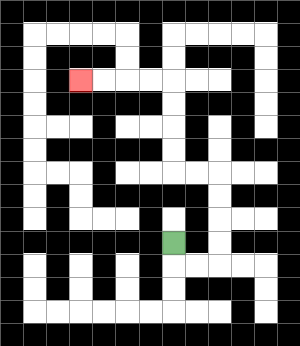{'start': '[7, 10]', 'end': '[3, 3]', 'path_directions': 'D,R,R,U,U,U,U,L,L,U,U,U,U,L,L,L,L', 'path_coordinates': '[[7, 10], [7, 11], [8, 11], [9, 11], [9, 10], [9, 9], [9, 8], [9, 7], [8, 7], [7, 7], [7, 6], [7, 5], [7, 4], [7, 3], [6, 3], [5, 3], [4, 3], [3, 3]]'}